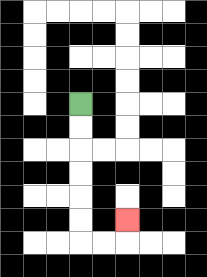{'start': '[3, 4]', 'end': '[5, 9]', 'path_directions': 'D,D,D,D,D,D,R,R,U', 'path_coordinates': '[[3, 4], [3, 5], [3, 6], [3, 7], [3, 8], [3, 9], [3, 10], [4, 10], [5, 10], [5, 9]]'}